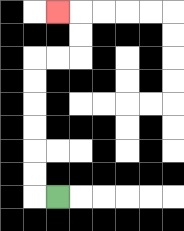{'start': '[2, 8]', 'end': '[2, 0]', 'path_directions': 'L,U,U,U,U,U,U,R,R,U,U,L', 'path_coordinates': '[[2, 8], [1, 8], [1, 7], [1, 6], [1, 5], [1, 4], [1, 3], [1, 2], [2, 2], [3, 2], [3, 1], [3, 0], [2, 0]]'}